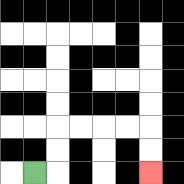{'start': '[1, 7]', 'end': '[6, 7]', 'path_directions': 'R,U,U,R,R,R,R,D,D', 'path_coordinates': '[[1, 7], [2, 7], [2, 6], [2, 5], [3, 5], [4, 5], [5, 5], [6, 5], [6, 6], [6, 7]]'}